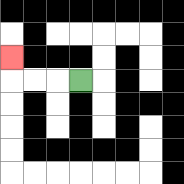{'start': '[3, 3]', 'end': '[0, 2]', 'path_directions': 'L,L,L,U', 'path_coordinates': '[[3, 3], [2, 3], [1, 3], [0, 3], [0, 2]]'}